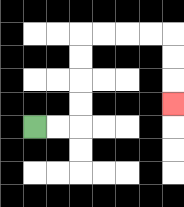{'start': '[1, 5]', 'end': '[7, 4]', 'path_directions': 'R,R,U,U,U,U,R,R,R,R,D,D,D', 'path_coordinates': '[[1, 5], [2, 5], [3, 5], [3, 4], [3, 3], [3, 2], [3, 1], [4, 1], [5, 1], [6, 1], [7, 1], [7, 2], [7, 3], [7, 4]]'}